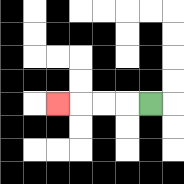{'start': '[6, 4]', 'end': '[2, 4]', 'path_directions': 'L,L,L,L', 'path_coordinates': '[[6, 4], [5, 4], [4, 4], [3, 4], [2, 4]]'}